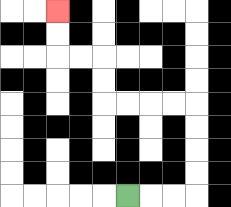{'start': '[5, 8]', 'end': '[2, 0]', 'path_directions': 'R,R,R,U,U,U,U,L,L,L,L,U,U,L,L,U,U', 'path_coordinates': '[[5, 8], [6, 8], [7, 8], [8, 8], [8, 7], [8, 6], [8, 5], [8, 4], [7, 4], [6, 4], [5, 4], [4, 4], [4, 3], [4, 2], [3, 2], [2, 2], [2, 1], [2, 0]]'}